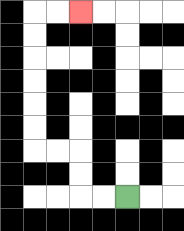{'start': '[5, 8]', 'end': '[3, 0]', 'path_directions': 'L,L,U,U,L,L,U,U,U,U,U,U,R,R', 'path_coordinates': '[[5, 8], [4, 8], [3, 8], [3, 7], [3, 6], [2, 6], [1, 6], [1, 5], [1, 4], [1, 3], [1, 2], [1, 1], [1, 0], [2, 0], [3, 0]]'}